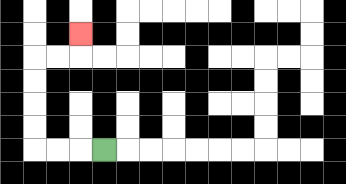{'start': '[4, 6]', 'end': '[3, 1]', 'path_directions': 'L,L,L,U,U,U,U,R,R,U', 'path_coordinates': '[[4, 6], [3, 6], [2, 6], [1, 6], [1, 5], [1, 4], [1, 3], [1, 2], [2, 2], [3, 2], [3, 1]]'}